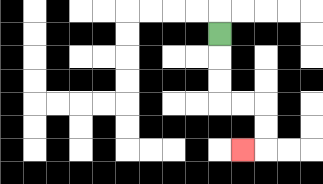{'start': '[9, 1]', 'end': '[10, 6]', 'path_directions': 'D,D,D,R,R,D,D,L', 'path_coordinates': '[[9, 1], [9, 2], [9, 3], [9, 4], [10, 4], [11, 4], [11, 5], [11, 6], [10, 6]]'}